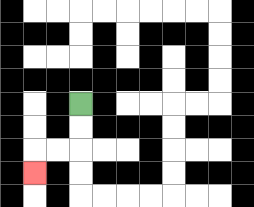{'start': '[3, 4]', 'end': '[1, 7]', 'path_directions': 'D,D,L,L,D', 'path_coordinates': '[[3, 4], [3, 5], [3, 6], [2, 6], [1, 6], [1, 7]]'}